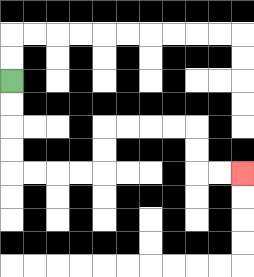{'start': '[0, 3]', 'end': '[10, 7]', 'path_directions': 'D,D,D,D,R,R,R,R,U,U,R,R,R,R,D,D,R,R', 'path_coordinates': '[[0, 3], [0, 4], [0, 5], [0, 6], [0, 7], [1, 7], [2, 7], [3, 7], [4, 7], [4, 6], [4, 5], [5, 5], [6, 5], [7, 5], [8, 5], [8, 6], [8, 7], [9, 7], [10, 7]]'}